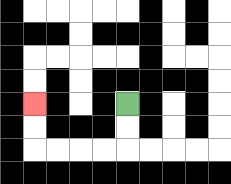{'start': '[5, 4]', 'end': '[1, 4]', 'path_directions': 'D,D,L,L,L,L,U,U', 'path_coordinates': '[[5, 4], [5, 5], [5, 6], [4, 6], [3, 6], [2, 6], [1, 6], [1, 5], [1, 4]]'}